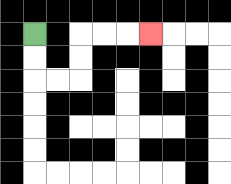{'start': '[1, 1]', 'end': '[6, 1]', 'path_directions': 'D,D,R,R,U,U,R,R,R', 'path_coordinates': '[[1, 1], [1, 2], [1, 3], [2, 3], [3, 3], [3, 2], [3, 1], [4, 1], [5, 1], [6, 1]]'}